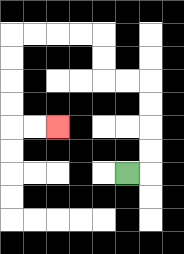{'start': '[5, 7]', 'end': '[2, 5]', 'path_directions': 'R,U,U,U,U,L,L,U,U,L,L,L,L,D,D,D,D,R,R', 'path_coordinates': '[[5, 7], [6, 7], [6, 6], [6, 5], [6, 4], [6, 3], [5, 3], [4, 3], [4, 2], [4, 1], [3, 1], [2, 1], [1, 1], [0, 1], [0, 2], [0, 3], [0, 4], [0, 5], [1, 5], [2, 5]]'}